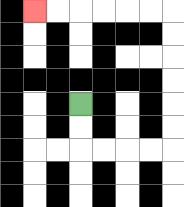{'start': '[3, 4]', 'end': '[1, 0]', 'path_directions': 'D,D,R,R,R,R,U,U,U,U,U,U,L,L,L,L,L,L', 'path_coordinates': '[[3, 4], [3, 5], [3, 6], [4, 6], [5, 6], [6, 6], [7, 6], [7, 5], [7, 4], [7, 3], [7, 2], [7, 1], [7, 0], [6, 0], [5, 0], [4, 0], [3, 0], [2, 0], [1, 0]]'}